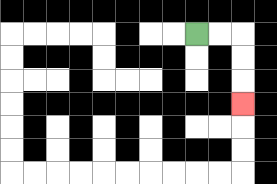{'start': '[8, 1]', 'end': '[10, 4]', 'path_directions': 'R,R,D,D,D', 'path_coordinates': '[[8, 1], [9, 1], [10, 1], [10, 2], [10, 3], [10, 4]]'}